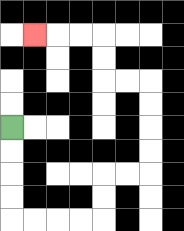{'start': '[0, 5]', 'end': '[1, 1]', 'path_directions': 'D,D,D,D,R,R,R,R,U,U,R,R,U,U,U,U,L,L,U,U,L,L,L', 'path_coordinates': '[[0, 5], [0, 6], [0, 7], [0, 8], [0, 9], [1, 9], [2, 9], [3, 9], [4, 9], [4, 8], [4, 7], [5, 7], [6, 7], [6, 6], [6, 5], [6, 4], [6, 3], [5, 3], [4, 3], [4, 2], [4, 1], [3, 1], [2, 1], [1, 1]]'}